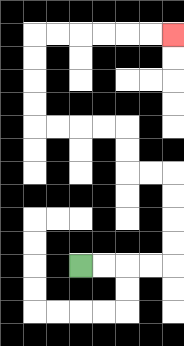{'start': '[3, 11]', 'end': '[7, 1]', 'path_directions': 'R,R,R,R,U,U,U,U,L,L,U,U,L,L,L,L,U,U,U,U,R,R,R,R,R,R', 'path_coordinates': '[[3, 11], [4, 11], [5, 11], [6, 11], [7, 11], [7, 10], [7, 9], [7, 8], [7, 7], [6, 7], [5, 7], [5, 6], [5, 5], [4, 5], [3, 5], [2, 5], [1, 5], [1, 4], [1, 3], [1, 2], [1, 1], [2, 1], [3, 1], [4, 1], [5, 1], [6, 1], [7, 1]]'}